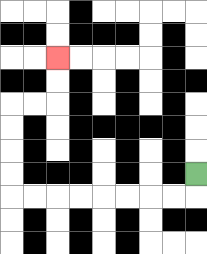{'start': '[8, 7]', 'end': '[2, 2]', 'path_directions': 'D,L,L,L,L,L,L,L,L,U,U,U,U,R,R,U,U', 'path_coordinates': '[[8, 7], [8, 8], [7, 8], [6, 8], [5, 8], [4, 8], [3, 8], [2, 8], [1, 8], [0, 8], [0, 7], [0, 6], [0, 5], [0, 4], [1, 4], [2, 4], [2, 3], [2, 2]]'}